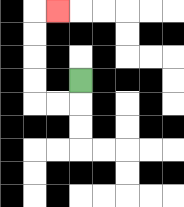{'start': '[3, 3]', 'end': '[2, 0]', 'path_directions': 'D,L,L,U,U,U,U,R', 'path_coordinates': '[[3, 3], [3, 4], [2, 4], [1, 4], [1, 3], [1, 2], [1, 1], [1, 0], [2, 0]]'}